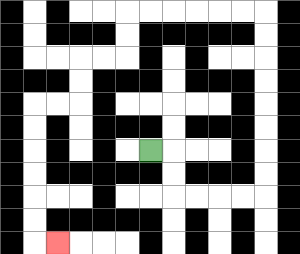{'start': '[6, 6]', 'end': '[2, 10]', 'path_directions': 'R,D,D,R,R,R,R,U,U,U,U,U,U,U,U,L,L,L,L,L,L,D,D,L,L,D,D,L,L,D,D,D,D,D,D,R', 'path_coordinates': '[[6, 6], [7, 6], [7, 7], [7, 8], [8, 8], [9, 8], [10, 8], [11, 8], [11, 7], [11, 6], [11, 5], [11, 4], [11, 3], [11, 2], [11, 1], [11, 0], [10, 0], [9, 0], [8, 0], [7, 0], [6, 0], [5, 0], [5, 1], [5, 2], [4, 2], [3, 2], [3, 3], [3, 4], [2, 4], [1, 4], [1, 5], [1, 6], [1, 7], [1, 8], [1, 9], [1, 10], [2, 10]]'}